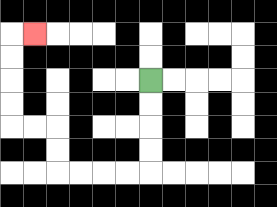{'start': '[6, 3]', 'end': '[1, 1]', 'path_directions': 'D,D,D,D,L,L,L,L,U,U,L,L,U,U,U,U,R', 'path_coordinates': '[[6, 3], [6, 4], [6, 5], [6, 6], [6, 7], [5, 7], [4, 7], [3, 7], [2, 7], [2, 6], [2, 5], [1, 5], [0, 5], [0, 4], [0, 3], [0, 2], [0, 1], [1, 1]]'}